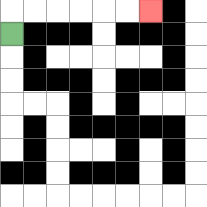{'start': '[0, 1]', 'end': '[6, 0]', 'path_directions': 'U,R,R,R,R,R,R', 'path_coordinates': '[[0, 1], [0, 0], [1, 0], [2, 0], [3, 0], [4, 0], [5, 0], [6, 0]]'}